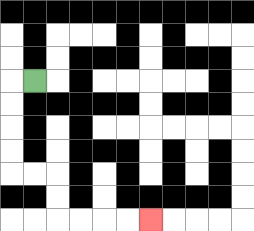{'start': '[1, 3]', 'end': '[6, 9]', 'path_directions': 'L,D,D,D,D,R,R,D,D,R,R,R,R', 'path_coordinates': '[[1, 3], [0, 3], [0, 4], [0, 5], [0, 6], [0, 7], [1, 7], [2, 7], [2, 8], [2, 9], [3, 9], [4, 9], [5, 9], [6, 9]]'}